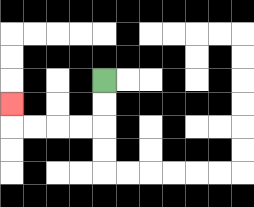{'start': '[4, 3]', 'end': '[0, 4]', 'path_directions': 'D,D,L,L,L,L,U', 'path_coordinates': '[[4, 3], [4, 4], [4, 5], [3, 5], [2, 5], [1, 5], [0, 5], [0, 4]]'}